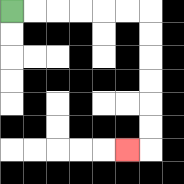{'start': '[0, 0]', 'end': '[5, 6]', 'path_directions': 'R,R,R,R,R,R,D,D,D,D,D,D,L', 'path_coordinates': '[[0, 0], [1, 0], [2, 0], [3, 0], [4, 0], [5, 0], [6, 0], [6, 1], [6, 2], [6, 3], [6, 4], [6, 5], [6, 6], [5, 6]]'}